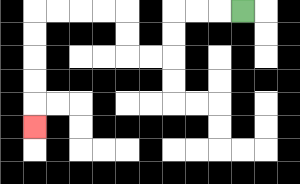{'start': '[10, 0]', 'end': '[1, 5]', 'path_directions': 'L,L,L,D,D,L,L,U,U,L,L,L,L,D,D,D,D,D', 'path_coordinates': '[[10, 0], [9, 0], [8, 0], [7, 0], [7, 1], [7, 2], [6, 2], [5, 2], [5, 1], [5, 0], [4, 0], [3, 0], [2, 0], [1, 0], [1, 1], [1, 2], [1, 3], [1, 4], [1, 5]]'}